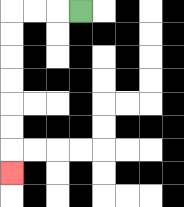{'start': '[3, 0]', 'end': '[0, 7]', 'path_directions': 'L,L,L,D,D,D,D,D,D,D', 'path_coordinates': '[[3, 0], [2, 0], [1, 0], [0, 0], [0, 1], [0, 2], [0, 3], [0, 4], [0, 5], [0, 6], [0, 7]]'}